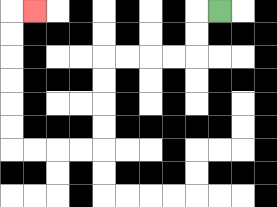{'start': '[9, 0]', 'end': '[1, 0]', 'path_directions': 'L,D,D,L,L,L,L,D,D,D,D,L,L,L,L,U,U,U,U,U,U,R', 'path_coordinates': '[[9, 0], [8, 0], [8, 1], [8, 2], [7, 2], [6, 2], [5, 2], [4, 2], [4, 3], [4, 4], [4, 5], [4, 6], [3, 6], [2, 6], [1, 6], [0, 6], [0, 5], [0, 4], [0, 3], [0, 2], [0, 1], [0, 0], [1, 0]]'}